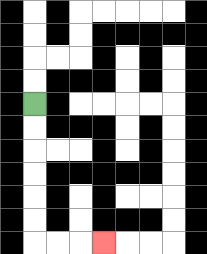{'start': '[1, 4]', 'end': '[4, 10]', 'path_directions': 'D,D,D,D,D,D,R,R,R', 'path_coordinates': '[[1, 4], [1, 5], [1, 6], [1, 7], [1, 8], [1, 9], [1, 10], [2, 10], [3, 10], [4, 10]]'}